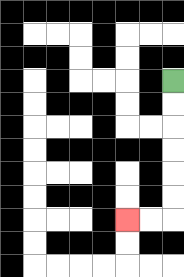{'start': '[7, 3]', 'end': '[5, 9]', 'path_directions': 'D,D,D,D,D,D,L,L', 'path_coordinates': '[[7, 3], [7, 4], [7, 5], [7, 6], [7, 7], [7, 8], [7, 9], [6, 9], [5, 9]]'}